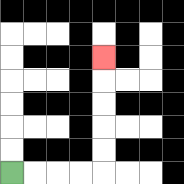{'start': '[0, 7]', 'end': '[4, 2]', 'path_directions': 'R,R,R,R,U,U,U,U,U', 'path_coordinates': '[[0, 7], [1, 7], [2, 7], [3, 7], [4, 7], [4, 6], [4, 5], [4, 4], [4, 3], [4, 2]]'}